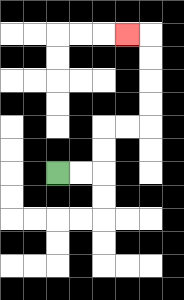{'start': '[2, 7]', 'end': '[5, 1]', 'path_directions': 'R,R,U,U,R,R,U,U,U,U,L', 'path_coordinates': '[[2, 7], [3, 7], [4, 7], [4, 6], [4, 5], [5, 5], [6, 5], [6, 4], [6, 3], [6, 2], [6, 1], [5, 1]]'}